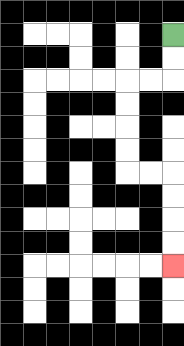{'start': '[7, 1]', 'end': '[7, 11]', 'path_directions': 'D,D,L,L,D,D,D,D,R,R,D,D,D,D', 'path_coordinates': '[[7, 1], [7, 2], [7, 3], [6, 3], [5, 3], [5, 4], [5, 5], [5, 6], [5, 7], [6, 7], [7, 7], [7, 8], [7, 9], [7, 10], [7, 11]]'}